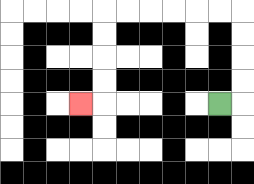{'start': '[9, 4]', 'end': '[3, 4]', 'path_directions': 'R,U,U,U,U,L,L,L,L,L,L,D,D,D,D,L', 'path_coordinates': '[[9, 4], [10, 4], [10, 3], [10, 2], [10, 1], [10, 0], [9, 0], [8, 0], [7, 0], [6, 0], [5, 0], [4, 0], [4, 1], [4, 2], [4, 3], [4, 4], [3, 4]]'}